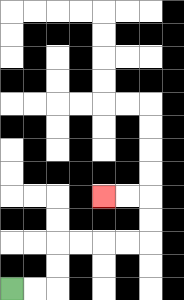{'start': '[0, 12]', 'end': '[4, 8]', 'path_directions': 'R,R,U,U,R,R,R,R,U,U,L,L', 'path_coordinates': '[[0, 12], [1, 12], [2, 12], [2, 11], [2, 10], [3, 10], [4, 10], [5, 10], [6, 10], [6, 9], [6, 8], [5, 8], [4, 8]]'}